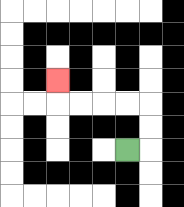{'start': '[5, 6]', 'end': '[2, 3]', 'path_directions': 'R,U,U,L,L,L,L,U', 'path_coordinates': '[[5, 6], [6, 6], [6, 5], [6, 4], [5, 4], [4, 4], [3, 4], [2, 4], [2, 3]]'}